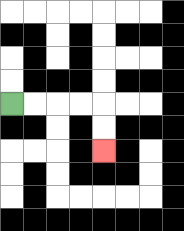{'start': '[0, 4]', 'end': '[4, 6]', 'path_directions': 'R,R,R,R,D,D', 'path_coordinates': '[[0, 4], [1, 4], [2, 4], [3, 4], [4, 4], [4, 5], [4, 6]]'}